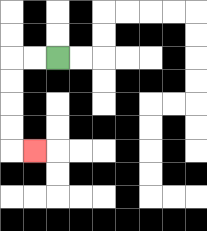{'start': '[2, 2]', 'end': '[1, 6]', 'path_directions': 'L,L,D,D,D,D,R', 'path_coordinates': '[[2, 2], [1, 2], [0, 2], [0, 3], [0, 4], [0, 5], [0, 6], [1, 6]]'}